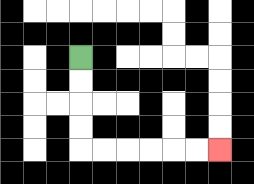{'start': '[3, 2]', 'end': '[9, 6]', 'path_directions': 'D,D,D,D,R,R,R,R,R,R', 'path_coordinates': '[[3, 2], [3, 3], [3, 4], [3, 5], [3, 6], [4, 6], [5, 6], [6, 6], [7, 6], [8, 6], [9, 6]]'}